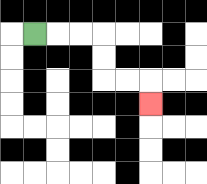{'start': '[1, 1]', 'end': '[6, 4]', 'path_directions': 'R,R,R,D,D,R,R,D', 'path_coordinates': '[[1, 1], [2, 1], [3, 1], [4, 1], [4, 2], [4, 3], [5, 3], [6, 3], [6, 4]]'}